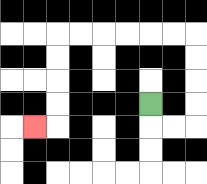{'start': '[6, 4]', 'end': '[1, 5]', 'path_directions': 'D,R,R,U,U,U,U,L,L,L,L,L,L,D,D,D,D,L', 'path_coordinates': '[[6, 4], [6, 5], [7, 5], [8, 5], [8, 4], [8, 3], [8, 2], [8, 1], [7, 1], [6, 1], [5, 1], [4, 1], [3, 1], [2, 1], [2, 2], [2, 3], [2, 4], [2, 5], [1, 5]]'}